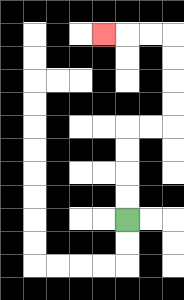{'start': '[5, 9]', 'end': '[4, 1]', 'path_directions': 'U,U,U,U,R,R,U,U,U,U,L,L,L', 'path_coordinates': '[[5, 9], [5, 8], [5, 7], [5, 6], [5, 5], [6, 5], [7, 5], [7, 4], [7, 3], [7, 2], [7, 1], [6, 1], [5, 1], [4, 1]]'}